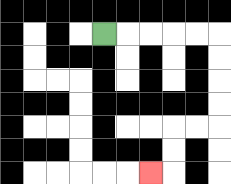{'start': '[4, 1]', 'end': '[6, 7]', 'path_directions': 'R,R,R,R,R,D,D,D,D,L,L,D,D,L', 'path_coordinates': '[[4, 1], [5, 1], [6, 1], [7, 1], [8, 1], [9, 1], [9, 2], [9, 3], [9, 4], [9, 5], [8, 5], [7, 5], [7, 6], [7, 7], [6, 7]]'}